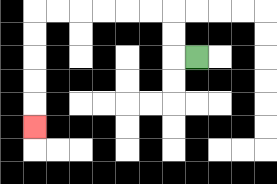{'start': '[8, 2]', 'end': '[1, 5]', 'path_directions': 'L,U,U,L,L,L,L,L,L,D,D,D,D,D', 'path_coordinates': '[[8, 2], [7, 2], [7, 1], [7, 0], [6, 0], [5, 0], [4, 0], [3, 0], [2, 0], [1, 0], [1, 1], [1, 2], [1, 3], [1, 4], [1, 5]]'}